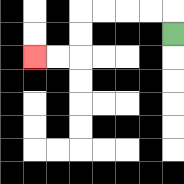{'start': '[7, 1]', 'end': '[1, 2]', 'path_directions': 'U,L,L,L,L,D,D,L,L', 'path_coordinates': '[[7, 1], [7, 0], [6, 0], [5, 0], [4, 0], [3, 0], [3, 1], [3, 2], [2, 2], [1, 2]]'}